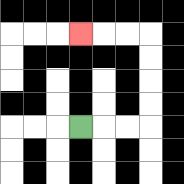{'start': '[3, 5]', 'end': '[3, 1]', 'path_directions': 'R,R,R,U,U,U,U,L,L,L', 'path_coordinates': '[[3, 5], [4, 5], [5, 5], [6, 5], [6, 4], [6, 3], [6, 2], [6, 1], [5, 1], [4, 1], [3, 1]]'}